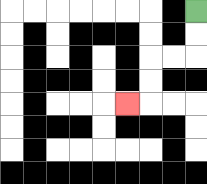{'start': '[8, 0]', 'end': '[5, 4]', 'path_directions': 'D,D,L,L,D,D,L', 'path_coordinates': '[[8, 0], [8, 1], [8, 2], [7, 2], [6, 2], [6, 3], [6, 4], [5, 4]]'}